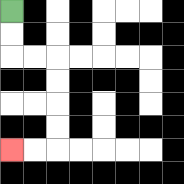{'start': '[0, 0]', 'end': '[0, 6]', 'path_directions': 'D,D,R,R,D,D,D,D,L,L', 'path_coordinates': '[[0, 0], [0, 1], [0, 2], [1, 2], [2, 2], [2, 3], [2, 4], [2, 5], [2, 6], [1, 6], [0, 6]]'}